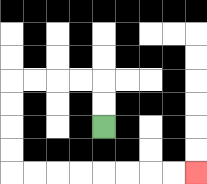{'start': '[4, 5]', 'end': '[8, 7]', 'path_directions': 'U,U,L,L,L,L,D,D,D,D,R,R,R,R,R,R,R,R', 'path_coordinates': '[[4, 5], [4, 4], [4, 3], [3, 3], [2, 3], [1, 3], [0, 3], [0, 4], [0, 5], [0, 6], [0, 7], [1, 7], [2, 7], [3, 7], [4, 7], [5, 7], [6, 7], [7, 7], [8, 7]]'}